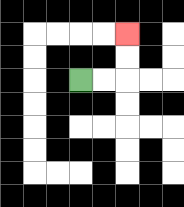{'start': '[3, 3]', 'end': '[5, 1]', 'path_directions': 'R,R,U,U', 'path_coordinates': '[[3, 3], [4, 3], [5, 3], [5, 2], [5, 1]]'}